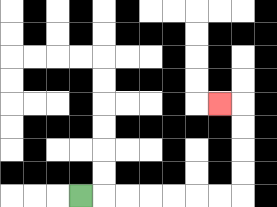{'start': '[3, 8]', 'end': '[9, 4]', 'path_directions': 'R,R,R,R,R,R,R,U,U,U,U,L', 'path_coordinates': '[[3, 8], [4, 8], [5, 8], [6, 8], [7, 8], [8, 8], [9, 8], [10, 8], [10, 7], [10, 6], [10, 5], [10, 4], [9, 4]]'}